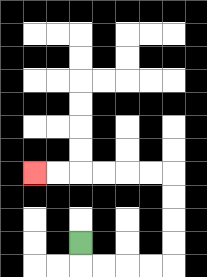{'start': '[3, 10]', 'end': '[1, 7]', 'path_directions': 'D,R,R,R,R,U,U,U,U,L,L,L,L,L,L', 'path_coordinates': '[[3, 10], [3, 11], [4, 11], [5, 11], [6, 11], [7, 11], [7, 10], [7, 9], [7, 8], [7, 7], [6, 7], [5, 7], [4, 7], [3, 7], [2, 7], [1, 7]]'}